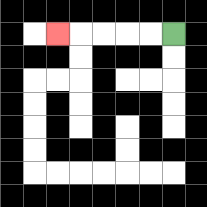{'start': '[7, 1]', 'end': '[2, 1]', 'path_directions': 'L,L,L,L,L', 'path_coordinates': '[[7, 1], [6, 1], [5, 1], [4, 1], [3, 1], [2, 1]]'}